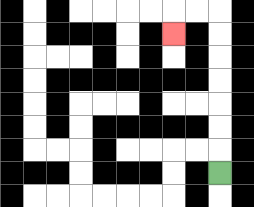{'start': '[9, 7]', 'end': '[7, 1]', 'path_directions': 'U,U,U,U,U,U,U,L,L,D', 'path_coordinates': '[[9, 7], [9, 6], [9, 5], [9, 4], [9, 3], [9, 2], [9, 1], [9, 0], [8, 0], [7, 0], [7, 1]]'}